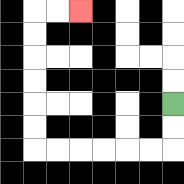{'start': '[7, 4]', 'end': '[3, 0]', 'path_directions': 'D,D,L,L,L,L,L,L,U,U,U,U,U,U,R,R', 'path_coordinates': '[[7, 4], [7, 5], [7, 6], [6, 6], [5, 6], [4, 6], [3, 6], [2, 6], [1, 6], [1, 5], [1, 4], [1, 3], [1, 2], [1, 1], [1, 0], [2, 0], [3, 0]]'}